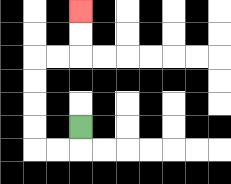{'start': '[3, 5]', 'end': '[3, 0]', 'path_directions': 'D,L,L,U,U,U,U,R,R,U,U', 'path_coordinates': '[[3, 5], [3, 6], [2, 6], [1, 6], [1, 5], [1, 4], [1, 3], [1, 2], [2, 2], [3, 2], [3, 1], [3, 0]]'}